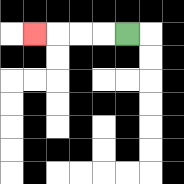{'start': '[5, 1]', 'end': '[1, 1]', 'path_directions': 'L,L,L,L', 'path_coordinates': '[[5, 1], [4, 1], [3, 1], [2, 1], [1, 1]]'}